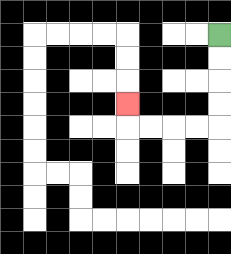{'start': '[9, 1]', 'end': '[5, 4]', 'path_directions': 'D,D,D,D,L,L,L,L,U', 'path_coordinates': '[[9, 1], [9, 2], [9, 3], [9, 4], [9, 5], [8, 5], [7, 5], [6, 5], [5, 5], [5, 4]]'}